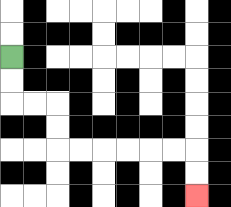{'start': '[0, 2]', 'end': '[8, 8]', 'path_directions': 'D,D,R,R,D,D,R,R,R,R,R,R,D,D', 'path_coordinates': '[[0, 2], [0, 3], [0, 4], [1, 4], [2, 4], [2, 5], [2, 6], [3, 6], [4, 6], [5, 6], [6, 6], [7, 6], [8, 6], [8, 7], [8, 8]]'}